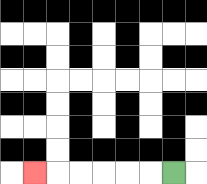{'start': '[7, 7]', 'end': '[1, 7]', 'path_directions': 'L,L,L,L,L,L', 'path_coordinates': '[[7, 7], [6, 7], [5, 7], [4, 7], [3, 7], [2, 7], [1, 7]]'}